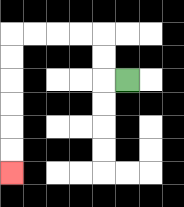{'start': '[5, 3]', 'end': '[0, 7]', 'path_directions': 'L,U,U,L,L,L,L,D,D,D,D,D,D', 'path_coordinates': '[[5, 3], [4, 3], [4, 2], [4, 1], [3, 1], [2, 1], [1, 1], [0, 1], [0, 2], [0, 3], [0, 4], [0, 5], [0, 6], [0, 7]]'}